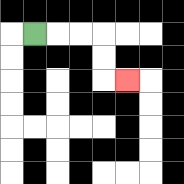{'start': '[1, 1]', 'end': '[5, 3]', 'path_directions': 'R,R,R,D,D,R', 'path_coordinates': '[[1, 1], [2, 1], [3, 1], [4, 1], [4, 2], [4, 3], [5, 3]]'}